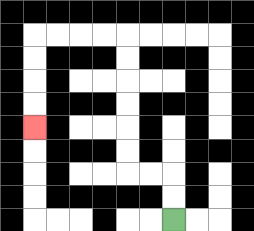{'start': '[7, 9]', 'end': '[1, 5]', 'path_directions': 'U,U,L,L,U,U,U,U,U,U,L,L,L,L,D,D,D,D', 'path_coordinates': '[[7, 9], [7, 8], [7, 7], [6, 7], [5, 7], [5, 6], [5, 5], [5, 4], [5, 3], [5, 2], [5, 1], [4, 1], [3, 1], [2, 1], [1, 1], [1, 2], [1, 3], [1, 4], [1, 5]]'}